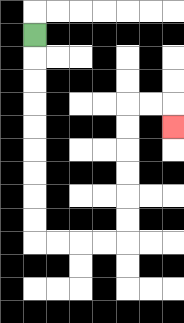{'start': '[1, 1]', 'end': '[7, 5]', 'path_directions': 'D,D,D,D,D,D,D,D,D,R,R,R,R,U,U,U,U,U,U,R,R,D', 'path_coordinates': '[[1, 1], [1, 2], [1, 3], [1, 4], [1, 5], [1, 6], [1, 7], [1, 8], [1, 9], [1, 10], [2, 10], [3, 10], [4, 10], [5, 10], [5, 9], [5, 8], [5, 7], [5, 6], [5, 5], [5, 4], [6, 4], [7, 4], [7, 5]]'}